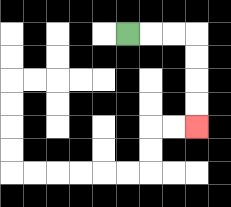{'start': '[5, 1]', 'end': '[8, 5]', 'path_directions': 'R,R,R,D,D,D,D', 'path_coordinates': '[[5, 1], [6, 1], [7, 1], [8, 1], [8, 2], [8, 3], [8, 4], [8, 5]]'}